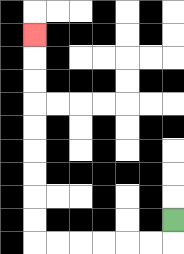{'start': '[7, 9]', 'end': '[1, 1]', 'path_directions': 'D,L,L,L,L,L,L,U,U,U,U,U,U,U,U,U', 'path_coordinates': '[[7, 9], [7, 10], [6, 10], [5, 10], [4, 10], [3, 10], [2, 10], [1, 10], [1, 9], [1, 8], [1, 7], [1, 6], [1, 5], [1, 4], [1, 3], [1, 2], [1, 1]]'}